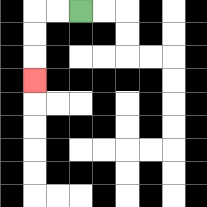{'start': '[3, 0]', 'end': '[1, 3]', 'path_directions': 'L,L,D,D,D', 'path_coordinates': '[[3, 0], [2, 0], [1, 0], [1, 1], [1, 2], [1, 3]]'}